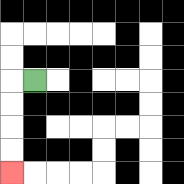{'start': '[1, 3]', 'end': '[0, 7]', 'path_directions': 'L,D,D,D,D', 'path_coordinates': '[[1, 3], [0, 3], [0, 4], [0, 5], [0, 6], [0, 7]]'}